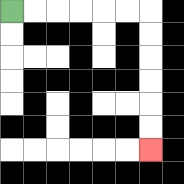{'start': '[0, 0]', 'end': '[6, 6]', 'path_directions': 'R,R,R,R,R,R,D,D,D,D,D,D', 'path_coordinates': '[[0, 0], [1, 0], [2, 0], [3, 0], [4, 0], [5, 0], [6, 0], [6, 1], [6, 2], [6, 3], [6, 4], [6, 5], [6, 6]]'}